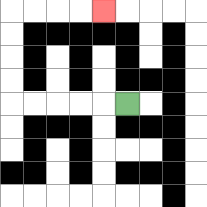{'start': '[5, 4]', 'end': '[4, 0]', 'path_directions': 'L,L,L,L,L,U,U,U,U,R,R,R,R', 'path_coordinates': '[[5, 4], [4, 4], [3, 4], [2, 4], [1, 4], [0, 4], [0, 3], [0, 2], [0, 1], [0, 0], [1, 0], [2, 0], [3, 0], [4, 0]]'}